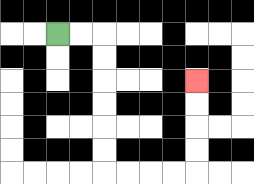{'start': '[2, 1]', 'end': '[8, 3]', 'path_directions': 'R,R,D,D,D,D,D,D,R,R,R,R,U,U,U,U', 'path_coordinates': '[[2, 1], [3, 1], [4, 1], [4, 2], [4, 3], [4, 4], [4, 5], [4, 6], [4, 7], [5, 7], [6, 7], [7, 7], [8, 7], [8, 6], [8, 5], [8, 4], [8, 3]]'}